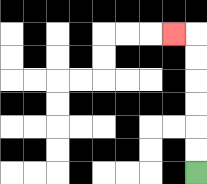{'start': '[8, 7]', 'end': '[7, 1]', 'path_directions': 'U,U,U,U,U,U,L', 'path_coordinates': '[[8, 7], [8, 6], [8, 5], [8, 4], [8, 3], [8, 2], [8, 1], [7, 1]]'}